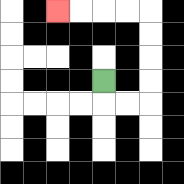{'start': '[4, 3]', 'end': '[2, 0]', 'path_directions': 'D,R,R,U,U,U,U,L,L,L,L', 'path_coordinates': '[[4, 3], [4, 4], [5, 4], [6, 4], [6, 3], [6, 2], [6, 1], [6, 0], [5, 0], [4, 0], [3, 0], [2, 0]]'}